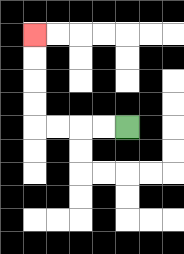{'start': '[5, 5]', 'end': '[1, 1]', 'path_directions': 'L,L,L,L,U,U,U,U', 'path_coordinates': '[[5, 5], [4, 5], [3, 5], [2, 5], [1, 5], [1, 4], [1, 3], [1, 2], [1, 1]]'}